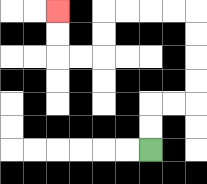{'start': '[6, 6]', 'end': '[2, 0]', 'path_directions': 'U,U,R,R,U,U,U,U,L,L,L,L,D,D,L,L,U,U', 'path_coordinates': '[[6, 6], [6, 5], [6, 4], [7, 4], [8, 4], [8, 3], [8, 2], [8, 1], [8, 0], [7, 0], [6, 0], [5, 0], [4, 0], [4, 1], [4, 2], [3, 2], [2, 2], [2, 1], [2, 0]]'}